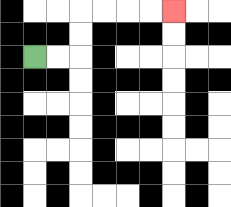{'start': '[1, 2]', 'end': '[7, 0]', 'path_directions': 'R,R,U,U,R,R,R,R', 'path_coordinates': '[[1, 2], [2, 2], [3, 2], [3, 1], [3, 0], [4, 0], [5, 0], [6, 0], [7, 0]]'}